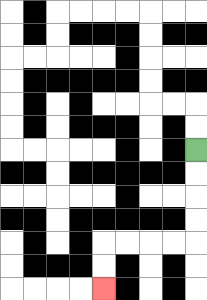{'start': '[8, 6]', 'end': '[4, 12]', 'path_directions': 'D,D,D,D,L,L,L,L,D,D', 'path_coordinates': '[[8, 6], [8, 7], [8, 8], [8, 9], [8, 10], [7, 10], [6, 10], [5, 10], [4, 10], [4, 11], [4, 12]]'}